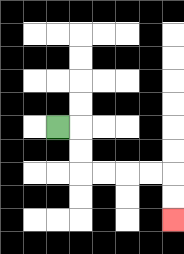{'start': '[2, 5]', 'end': '[7, 9]', 'path_directions': 'R,D,D,R,R,R,R,D,D', 'path_coordinates': '[[2, 5], [3, 5], [3, 6], [3, 7], [4, 7], [5, 7], [6, 7], [7, 7], [7, 8], [7, 9]]'}